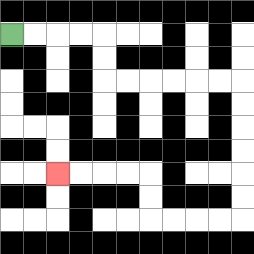{'start': '[0, 1]', 'end': '[2, 7]', 'path_directions': 'R,R,R,R,D,D,R,R,R,R,R,R,D,D,D,D,D,D,L,L,L,L,U,U,L,L,L,L', 'path_coordinates': '[[0, 1], [1, 1], [2, 1], [3, 1], [4, 1], [4, 2], [4, 3], [5, 3], [6, 3], [7, 3], [8, 3], [9, 3], [10, 3], [10, 4], [10, 5], [10, 6], [10, 7], [10, 8], [10, 9], [9, 9], [8, 9], [7, 9], [6, 9], [6, 8], [6, 7], [5, 7], [4, 7], [3, 7], [2, 7]]'}